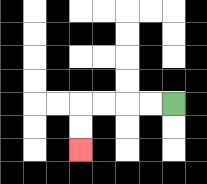{'start': '[7, 4]', 'end': '[3, 6]', 'path_directions': 'L,L,L,L,D,D', 'path_coordinates': '[[7, 4], [6, 4], [5, 4], [4, 4], [3, 4], [3, 5], [3, 6]]'}